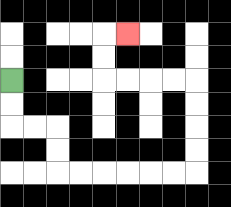{'start': '[0, 3]', 'end': '[5, 1]', 'path_directions': 'D,D,R,R,D,D,R,R,R,R,R,R,U,U,U,U,L,L,L,L,U,U,R', 'path_coordinates': '[[0, 3], [0, 4], [0, 5], [1, 5], [2, 5], [2, 6], [2, 7], [3, 7], [4, 7], [5, 7], [6, 7], [7, 7], [8, 7], [8, 6], [8, 5], [8, 4], [8, 3], [7, 3], [6, 3], [5, 3], [4, 3], [4, 2], [4, 1], [5, 1]]'}